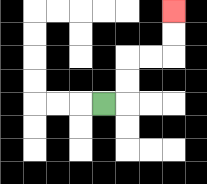{'start': '[4, 4]', 'end': '[7, 0]', 'path_directions': 'R,U,U,R,R,U,U', 'path_coordinates': '[[4, 4], [5, 4], [5, 3], [5, 2], [6, 2], [7, 2], [7, 1], [7, 0]]'}